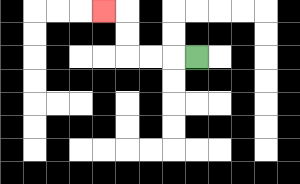{'start': '[8, 2]', 'end': '[4, 0]', 'path_directions': 'L,L,L,U,U,L', 'path_coordinates': '[[8, 2], [7, 2], [6, 2], [5, 2], [5, 1], [5, 0], [4, 0]]'}